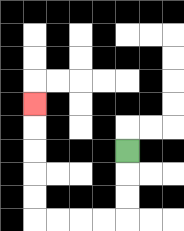{'start': '[5, 6]', 'end': '[1, 4]', 'path_directions': 'D,D,D,L,L,L,L,U,U,U,U,U', 'path_coordinates': '[[5, 6], [5, 7], [5, 8], [5, 9], [4, 9], [3, 9], [2, 9], [1, 9], [1, 8], [1, 7], [1, 6], [1, 5], [1, 4]]'}